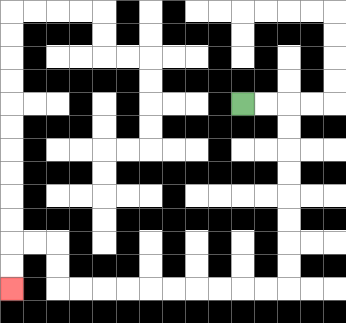{'start': '[10, 4]', 'end': '[0, 12]', 'path_directions': 'R,R,D,D,D,D,D,D,D,D,L,L,L,L,L,L,L,L,L,L,U,U,L,L,D,D', 'path_coordinates': '[[10, 4], [11, 4], [12, 4], [12, 5], [12, 6], [12, 7], [12, 8], [12, 9], [12, 10], [12, 11], [12, 12], [11, 12], [10, 12], [9, 12], [8, 12], [7, 12], [6, 12], [5, 12], [4, 12], [3, 12], [2, 12], [2, 11], [2, 10], [1, 10], [0, 10], [0, 11], [0, 12]]'}